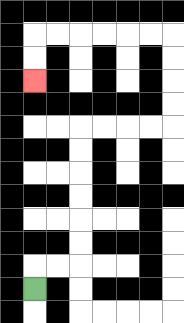{'start': '[1, 12]', 'end': '[1, 3]', 'path_directions': 'U,R,R,U,U,U,U,U,U,R,R,R,R,U,U,U,U,L,L,L,L,L,L,D,D', 'path_coordinates': '[[1, 12], [1, 11], [2, 11], [3, 11], [3, 10], [3, 9], [3, 8], [3, 7], [3, 6], [3, 5], [4, 5], [5, 5], [6, 5], [7, 5], [7, 4], [7, 3], [7, 2], [7, 1], [6, 1], [5, 1], [4, 1], [3, 1], [2, 1], [1, 1], [1, 2], [1, 3]]'}